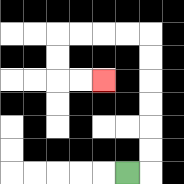{'start': '[5, 7]', 'end': '[4, 3]', 'path_directions': 'R,U,U,U,U,U,U,L,L,L,L,D,D,R,R', 'path_coordinates': '[[5, 7], [6, 7], [6, 6], [6, 5], [6, 4], [6, 3], [6, 2], [6, 1], [5, 1], [4, 1], [3, 1], [2, 1], [2, 2], [2, 3], [3, 3], [4, 3]]'}